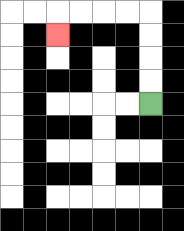{'start': '[6, 4]', 'end': '[2, 1]', 'path_directions': 'U,U,U,U,L,L,L,L,D', 'path_coordinates': '[[6, 4], [6, 3], [6, 2], [6, 1], [6, 0], [5, 0], [4, 0], [3, 0], [2, 0], [2, 1]]'}